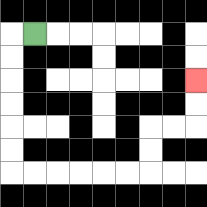{'start': '[1, 1]', 'end': '[8, 3]', 'path_directions': 'L,D,D,D,D,D,D,R,R,R,R,R,R,U,U,R,R,U,U', 'path_coordinates': '[[1, 1], [0, 1], [0, 2], [0, 3], [0, 4], [0, 5], [0, 6], [0, 7], [1, 7], [2, 7], [3, 7], [4, 7], [5, 7], [6, 7], [6, 6], [6, 5], [7, 5], [8, 5], [8, 4], [8, 3]]'}